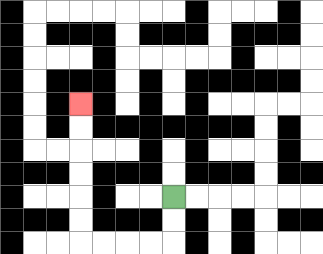{'start': '[7, 8]', 'end': '[3, 4]', 'path_directions': 'D,D,L,L,L,L,U,U,U,U,U,U', 'path_coordinates': '[[7, 8], [7, 9], [7, 10], [6, 10], [5, 10], [4, 10], [3, 10], [3, 9], [3, 8], [3, 7], [3, 6], [3, 5], [3, 4]]'}